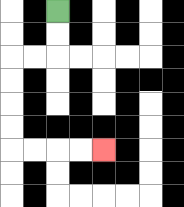{'start': '[2, 0]', 'end': '[4, 6]', 'path_directions': 'D,D,L,L,D,D,D,D,R,R,R,R', 'path_coordinates': '[[2, 0], [2, 1], [2, 2], [1, 2], [0, 2], [0, 3], [0, 4], [0, 5], [0, 6], [1, 6], [2, 6], [3, 6], [4, 6]]'}